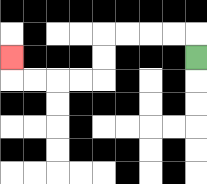{'start': '[8, 2]', 'end': '[0, 2]', 'path_directions': 'U,L,L,L,L,D,D,L,L,L,L,U', 'path_coordinates': '[[8, 2], [8, 1], [7, 1], [6, 1], [5, 1], [4, 1], [4, 2], [4, 3], [3, 3], [2, 3], [1, 3], [0, 3], [0, 2]]'}